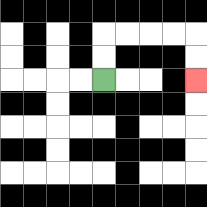{'start': '[4, 3]', 'end': '[8, 3]', 'path_directions': 'U,U,R,R,R,R,D,D', 'path_coordinates': '[[4, 3], [4, 2], [4, 1], [5, 1], [6, 1], [7, 1], [8, 1], [8, 2], [8, 3]]'}